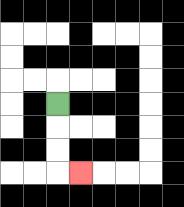{'start': '[2, 4]', 'end': '[3, 7]', 'path_directions': 'D,D,D,R', 'path_coordinates': '[[2, 4], [2, 5], [2, 6], [2, 7], [3, 7]]'}